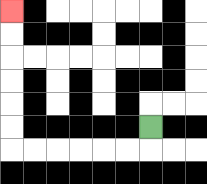{'start': '[6, 5]', 'end': '[0, 0]', 'path_directions': 'D,L,L,L,L,L,L,U,U,U,U,U,U', 'path_coordinates': '[[6, 5], [6, 6], [5, 6], [4, 6], [3, 6], [2, 6], [1, 6], [0, 6], [0, 5], [0, 4], [0, 3], [0, 2], [0, 1], [0, 0]]'}